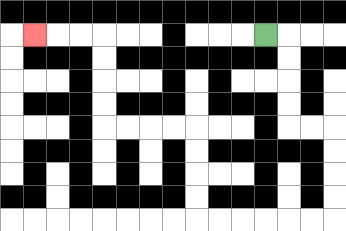{'start': '[11, 1]', 'end': '[1, 1]', 'path_directions': 'R,D,D,D,D,R,R,D,D,D,D,L,L,L,L,L,L,U,U,U,U,L,L,L,L,U,U,U,U,L,L,L', 'path_coordinates': '[[11, 1], [12, 1], [12, 2], [12, 3], [12, 4], [12, 5], [13, 5], [14, 5], [14, 6], [14, 7], [14, 8], [14, 9], [13, 9], [12, 9], [11, 9], [10, 9], [9, 9], [8, 9], [8, 8], [8, 7], [8, 6], [8, 5], [7, 5], [6, 5], [5, 5], [4, 5], [4, 4], [4, 3], [4, 2], [4, 1], [3, 1], [2, 1], [1, 1]]'}